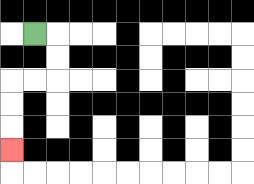{'start': '[1, 1]', 'end': '[0, 6]', 'path_directions': 'R,D,D,L,L,D,D,D', 'path_coordinates': '[[1, 1], [2, 1], [2, 2], [2, 3], [1, 3], [0, 3], [0, 4], [0, 5], [0, 6]]'}